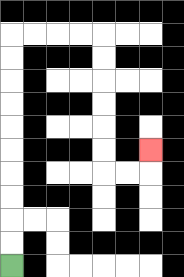{'start': '[0, 11]', 'end': '[6, 6]', 'path_directions': 'U,U,U,U,U,U,U,U,U,U,R,R,R,R,D,D,D,D,D,D,R,R,U', 'path_coordinates': '[[0, 11], [0, 10], [0, 9], [0, 8], [0, 7], [0, 6], [0, 5], [0, 4], [0, 3], [0, 2], [0, 1], [1, 1], [2, 1], [3, 1], [4, 1], [4, 2], [4, 3], [4, 4], [4, 5], [4, 6], [4, 7], [5, 7], [6, 7], [6, 6]]'}